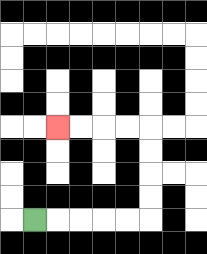{'start': '[1, 9]', 'end': '[2, 5]', 'path_directions': 'R,R,R,R,R,U,U,U,U,L,L,L,L', 'path_coordinates': '[[1, 9], [2, 9], [3, 9], [4, 9], [5, 9], [6, 9], [6, 8], [6, 7], [6, 6], [6, 5], [5, 5], [4, 5], [3, 5], [2, 5]]'}